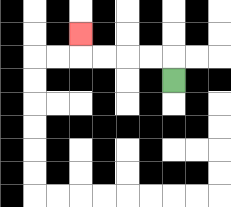{'start': '[7, 3]', 'end': '[3, 1]', 'path_directions': 'U,L,L,L,L,U', 'path_coordinates': '[[7, 3], [7, 2], [6, 2], [5, 2], [4, 2], [3, 2], [3, 1]]'}